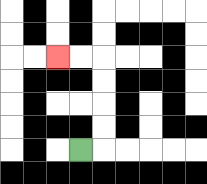{'start': '[3, 6]', 'end': '[2, 2]', 'path_directions': 'R,U,U,U,U,L,L', 'path_coordinates': '[[3, 6], [4, 6], [4, 5], [4, 4], [4, 3], [4, 2], [3, 2], [2, 2]]'}